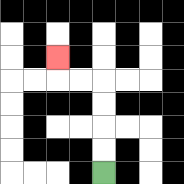{'start': '[4, 7]', 'end': '[2, 2]', 'path_directions': 'U,U,U,U,L,L,U', 'path_coordinates': '[[4, 7], [4, 6], [4, 5], [4, 4], [4, 3], [3, 3], [2, 3], [2, 2]]'}